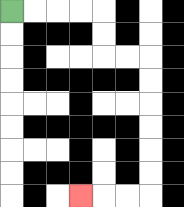{'start': '[0, 0]', 'end': '[3, 8]', 'path_directions': 'R,R,R,R,D,D,R,R,D,D,D,D,D,D,L,L,L', 'path_coordinates': '[[0, 0], [1, 0], [2, 0], [3, 0], [4, 0], [4, 1], [4, 2], [5, 2], [6, 2], [6, 3], [6, 4], [6, 5], [6, 6], [6, 7], [6, 8], [5, 8], [4, 8], [3, 8]]'}